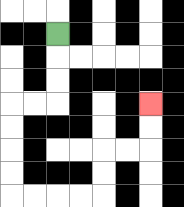{'start': '[2, 1]', 'end': '[6, 4]', 'path_directions': 'D,D,D,L,L,D,D,D,D,R,R,R,R,U,U,R,R,U,U', 'path_coordinates': '[[2, 1], [2, 2], [2, 3], [2, 4], [1, 4], [0, 4], [0, 5], [0, 6], [0, 7], [0, 8], [1, 8], [2, 8], [3, 8], [4, 8], [4, 7], [4, 6], [5, 6], [6, 6], [6, 5], [6, 4]]'}